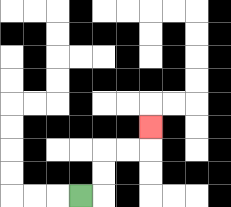{'start': '[3, 8]', 'end': '[6, 5]', 'path_directions': 'R,U,U,R,R,U', 'path_coordinates': '[[3, 8], [4, 8], [4, 7], [4, 6], [5, 6], [6, 6], [6, 5]]'}